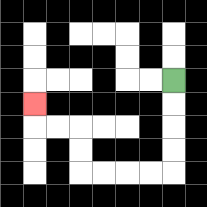{'start': '[7, 3]', 'end': '[1, 4]', 'path_directions': 'D,D,D,D,L,L,L,L,U,U,L,L,U', 'path_coordinates': '[[7, 3], [7, 4], [7, 5], [7, 6], [7, 7], [6, 7], [5, 7], [4, 7], [3, 7], [3, 6], [3, 5], [2, 5], [1, 5], [1, 4]]'}